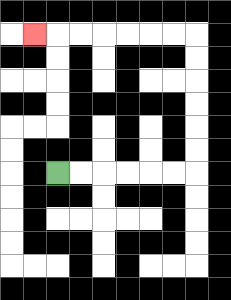{'start': '[2, 7]', 'end': '[1, 1]', 'path_directions': 'R,R,R,R,R,R,U,U,U,U,U,U,L,L,L,L,L,L,L', 'path_coordinates': '[[2, 7], [3, 7], [4, 7], [5, 7], [6, 7], [7, 7], [8, 7], [8, 6], [8, 5], [8, 4], [8, 3], [8, 2], [8, 1], [7, 1], [6, 1], [5, 1], [4, 1], [3, 1], [2, 1], [1, 1]]'}